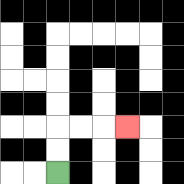{'start': '[2, 7]', 'end': '[5, 5]', 'path_directions': 'U,U,R,R,R', 'path_coordinates': '[[2, 7], [2, 6], [2, 5], [3, 5], [4, 5], [5, 5]]'}